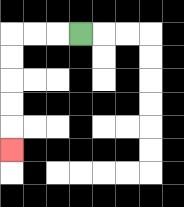{'start': '[3, 1]', 'end': '[0, 6]', 'path_directions': 'L,L,L,D,D,D,D,D', 'path_coordinates': '[[3, 1], [2, 1], [1, 1], [0, 1], [0, 2], [0, 3], [0, 4], [0, 5], [0, 6]]'}